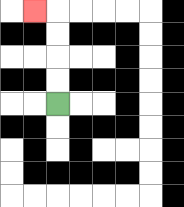{'start': '[2, 4]', 'end': '[1, 0]', 'path_directions': 'U,U,U,U,L', 'path_coordinates': '[[2, 4], [2, 3], [2, 2], [2, 1], [2, 0], [1, 0]]'}